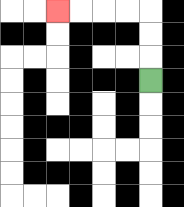{'start': '[6, 3]', 'end': '[2, 0]', 'path_directions': 'U,U,U,L,L,L,L', 'path_coordinates': '[[6, 3], [6, 2], [6, 1], [6, 0], [5, 0], [4, 0], [3, 0], [2, 0]]'}